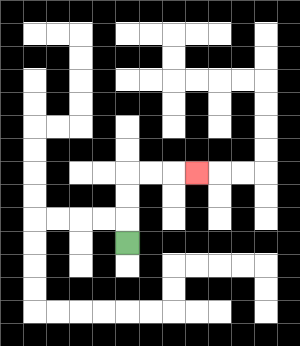{'start': '[5, 10]', 'end': '[8, 7]', 'path_directions': 'U,U,U,R,R,R', 'path_coordinates': '[[5, 10], [5, 9], [5, 8], [5, 7], [6, 7], [7, 7], [8, 7]]'}